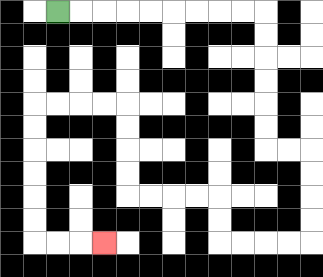{'start': '[2, 0]', 'end': '[4, 10]', 'path_directions': 'R,R,R,R,R,R,R,R,R,D,D,D,D,D,D,R,R,D,D,D,D,L,L,L,L,U,U,L,L,L,L,U,U,U,U,L,L,L,L,D,D,D,D,D,D,R,R,R', 'path_coordinates': '[[2, 0], [3, 0], [4, 0], [5, 0], [6, 0], [7, 0], [8, 0], [9, 0], [10, 0], [11, 0], [11, 1], [11, 2], [11, 3], [11, 4], [11, 5], [11, 6], [12, 6], [13, 6], [13, 7], [13, 8], [13, 9], [13, 10], [12, 10], [11, 10], [10, 10], [9, 10], [9, 9], [9, 8], [8, 8], [7, 8], [6, 8], [5, 8], [5, 7], [5, 6], [5, 5], [5, 4], [4, 4], [3, 4], [2, 4], [1, 4], [1, 5], [1, 6], [1, 7], [1, 8], [1, 9], [1, 10], [2, 10], [3, 10], [4, 10]]'}